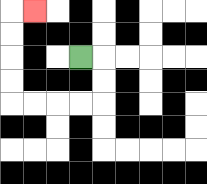{'start': '[3, 2]', 'end': '[1, 0]', 'path_directions': 'R,D,D,L,L,L,L,U,U,U,U,R', 'path_coordinates': '[[3, 2], [4, 2], [4, 3], [4, 4], [3, 4], [2, 4], [1, 4], [0, 4], [0, 3], [0, 2], [0, 1], [0, 0], [1, 0]]'}